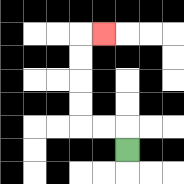{'start': '[5, 6]', 'end': '[4, 1]', 'path_directions': 'U,L,L,U,U,U,U,R', 'path_coordinates': '[[5, 6], [5, 5], [4, 5], [3, 5], [3, 4], [3, 3], [3, 2], [3, 1], [4, 1]]'}